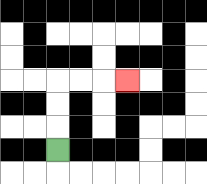{'start': '[2, 6]', 'end': '[5, 3]', 'path_directions': 'U,U,U,R,R,R', 'path_coordinates': '[[2, 6], [2, 5], [2, 4], [2, 3], [3, 3], [4, 3], [5, 3]]'}